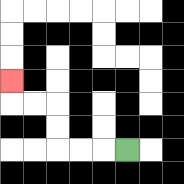{'start': '[5, 6]', 'end': '[0, 3]', 'path_directions': 'L,L,L,U,U,L,L,U', 'path_coordinates': '[[5, 6], [4, 6], [3, 6], [2, 6], [2, 5], [2, 4], [1, 4], [0, 4], [0, 3]]'}